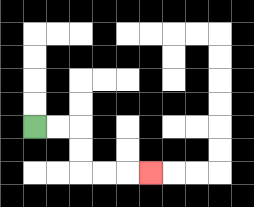{'start': '[1, 5]', 'end': '[6, 7]', 'path_directions': 'R,R,D,D,R,R,R', 'path_coordinates': '[[1, 5], [2, 5], [3, 5], [3, 6], [3, 7], [4, 7], [5, 7], [6, 7]]'}